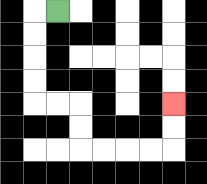{'start': '[2, 0]', 'end': '[7, 4]', 'path_directions': 'L,D,D,D,D,R,R,D,D,R,R,R,R,U,U', 'path_coordinates': '[[2, 0], [1, 0], [1, 1], [1, 2], [1, 3], [1, 4], [2, 4], [3, 4], [3, 5], [3, 6], [4, 6], [5, 6], [6, 6], [7, 6], [7, 5], [7, 4]]'}